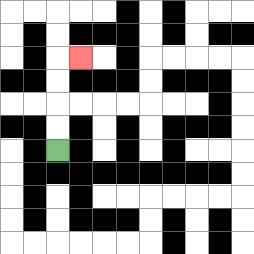{'start': '[2, 6]', 'end': '[3, 2]', 'path_directions': 'U,U,U,U,R', 'path_coordinates': '[[2, 6], [2, 5], [2, 4], [2, 3], [2, 2], [3, 2]]'}